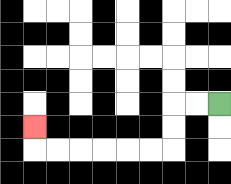{'start': '[9, 4]', 'end': '[1, 5]', 'path_directions': 'L,L,D,D,L,L,L,L,L,L,U', 'path_coordinates': '[[9, 4], [8, 4], [7, 4], [7, 5], [7, 6], [6, 6], [5, 6], [4, 6], [3, 6], [2, 6], [1, 6], [1, 5]]'}